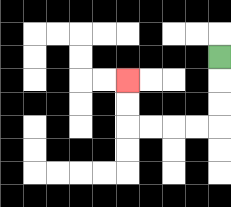{'start': '[9, 2]', 'end': '[5, 3]', 'path_directions': 'D,D,D,L,L,L,L,U,U', 'path_coordinates': '[[9, 2], [9, 3], [9, 4], [9, 5], [8, 5], [7, 5], [6, 5], [5, 5], [5, 4], [5, 3]]'}